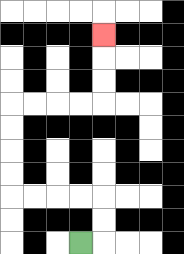{'start': '[3, 10]', 'end': '[4, 1]', 'path_directions': 'R,U,U,L,L,L,L,U,U,U,U,R,R,R,R,U,U,U', 'path_coordinates': '[[3, 10], [4, 10], [4, 9], [4, 8], [3, 8], [2, 8], [1, 8], [0, 8], [0, 7], [0, 6], [0, 5], [0, 4], [1, 4], [2, 4], [3, 4], [4, 4], [4, 3], [4, 2], [4, 1]]'}